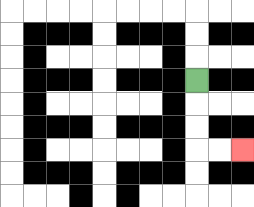{'start': '[8, 3]', 'end': '[10, 6]', 'path_directions': 'D,D,D,R,R', 'path_coordinates': '[[8, 3], [8, 4], [8, 5], [8, 6], [9, 6], [10, 6]]'}